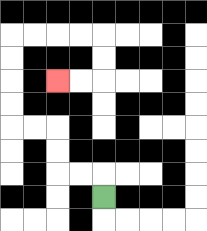{'start': '[4, 8]', 'end': '[2, 3]', 'path_directions': 'U,L,L,U,U,L,L,U,U,U,U,R,R,R,R,D,D,L,L', 'path_coordinates': '[[4, 8], [4, 7], [3, 7], [2, 7], [2, 6], [2, 5], [1, 5], [0, 5], [0, 4], [0, 3], [0, 2], [0, 1], [1, 1], [2, 1], [3, 1], [4, 1], [4, 2], [4, 3], [3, 3], [2, 3]]'}